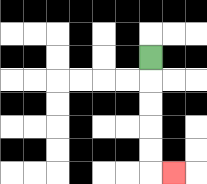{'start': '[6, 2]', 'end': '[7, 7]', 'path_directions': 'D,D,D,D,D,R', 'path_coordinates': '[[6, 2], [6, 3], [6, 4], [6, 5], [6, 6], [6, 7], [7, 7]]'}